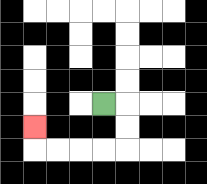{'start': '[4, 4]', 'end': '[1, 5]', 'path_directions': 'R,D,D,L,L,L,L,U', 'path_coordinates': '[[4, 4], [5, 4], [5, 5], [5, 6], [4, 6], [3, 6], [2, 6], [1, 6], [1, 5]]'}